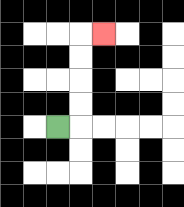{'start': '[2, 5]', 'end': '[4, 1]', 'path_directions': 'R,U,U,U,U,R', 'path_coordinates': '[[2, 5], [3, 5], [3, 4], [3, 3], [3, 2], [3, 1], [4, 1]]'}